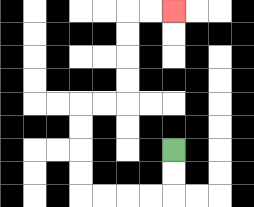{'start': '[7, 6]', 'end': '[7, 0]', 'path_directions': 'D,D,L,L,L,L,U,U,U,U,R,R,U,U,U,U,R,R', 'path_coordinates': '[[7, 6], [7, 7], [7, 8], [6, 8], [5, 8], [4, 8], [3, 8], [3, 7], [3, 6], [3, 5], [3, 4], [4, 4], [5, 4], [5, 3], [5, 2], [5, 1], [5, 0], [6, 0], [7, 0]]'}